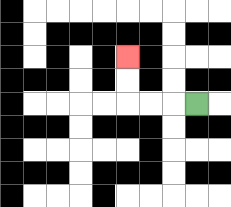{'start': '[8, 4]', 'end': '[5, 2]', 'path_directions': 'L,L,L,U,U', 'path_coordinates': '[[8, 4], [7, 4], [6, 4], [5, 4], [5, 3], [5, 2]]'}